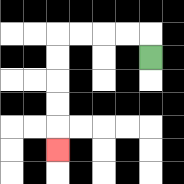{'start': '[6, 2]', 'end': '[2, 6]', 'path_directions': 'U,L,L,L,L,D,D,D,D,D', 'path_coordinates': '[[6, 2], [6, 1], [5, 1], [4, 1], [3, 1], [2, 1], [2, 2], [2, 3], [2, 4], [2, 5], [2, 6]]'}